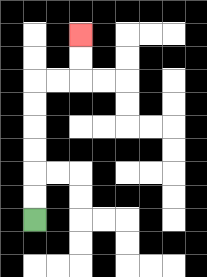{'start': '[1, 9]', 'end': '[3, 1]', 'path_directions': 'U,U,U,U,U,U,R,R,U,U', 'path_coordinates': '[[1, 9], [1, 8], [1, 7], [1, 6], [1, 5], [1, 4], [1, 3], [2, 3], [3, 3], [3, 2], [3, 1]]'}